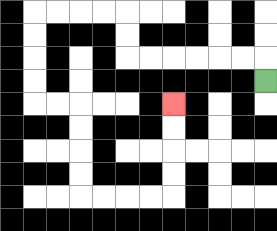{'start': '[11, 3]', 'end': '[7, 4]', 'path_directions': 'U,L,L,L,L,L,L,U,U,L,L,L,L,D,D,D,D,R,R,D,D,D,D,R,R,R,R,U,U,U,U', 'path_coordinates': '[[11, 3], [11, 2], [10, 2], [9, 2], [8, 2], [7, 2], [6, 2], [5, 2], [5, 1], [5, 0], [4, 0], [3, 0], [2, 0], [1, 0], [1, 1], [1, 2], [1, 3], [1, 4], [2, 4], [3, 4], [3, 5], [3, 6], [3, 7], [3, 8], [4, 8], [5, 8], [6, 8], [7, 8], [7, 7], [7, 6], [7, 5], [7, 4]]'}